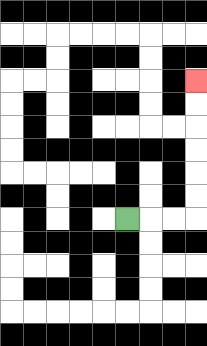{'start': '[5, 9]', 'end': '[8, 3]', 'path_directions': 'R,R,R,U,U,U,U,U,U', 'path_coordinates': '[[5, 9], [6, 9], [7, 9], [8, 9], [8, 8], [8, 7], [8, 6], [8, 5], [8, 4], [8, 3]]'}